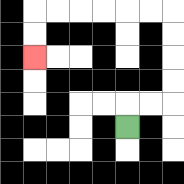{'start': '[5, 5]', 'end': '[1, 2]', 'path_directions': 'U,R,R,U,U,U,U,L,L,L,L,L,L,D,D', 'path_coordinates': '[[5, 5], [5, 4], [6, 4], [7, 4], [7, 3], [7, 2], [7, 1], [7, 0], [6, 0], [5, 0], [4, 0], [3, 0], [2, 0], [1, 0], [1, 1], [1, 2]]'}